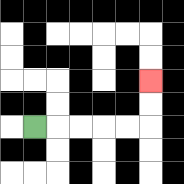{'start': '[1, 5]', 'end': '[6, 3]', 'path_directions': 'R,R,R,R,R,U,U', 'path_coordinates': '[[1, 5], [2, 5], [3, 5], [4, 5], [5, 5], [6, 5], [6, 4], [6, 3]]'}